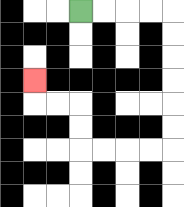{'start': '[3, 0]', 'end': '[1, 3]', 'path_directions': 'R,R,R,R,D,D,D,D,D,D,L,L,L,L,U,U,L,L,U', 'path_coordinates': '[[3, 0], [4, 0], [5, 0], [6, 0], [7, 0], [7, 1], [7, 2], [7, 3], [7, 4], [7, 5], [7, 6], [6, 6], [5, 6], [4, 6], [3, 6], [3, 5], [3, 4], [2, 4], [1, 4], [1, 3]]'}